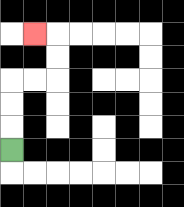{'start': '[0, 6]', 'end': '[1, 1]', 'path_directions': 'U,U,U,R,R,U,U,L', 'path_coordinates': '[[0, 6], [0, 5], [0, 4], [0, 3], [1, 3], [2, 3], [2, 2], [2, 1], [1, 1]]'}